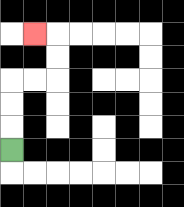{'start': '[0, 6]', 'end': '[1, 1]', 'path_directions': 'U,U,U,R,R,U,U,L', 'path_coordinates': '[[0, 6], [0, 5], [0, 4], [0, 3], [1, 3], [2, 3], [2, 2], [2, 1], [1, 1]]'}